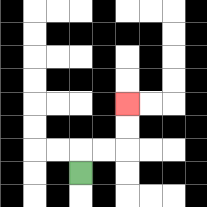{'start': '[3, 7]', 'end': '[5, 4]', 'path_directions': 'U,R,R,U,U', 'path_coordinates': '[[3, 7], [3, 6], [4, 6], [5, 6], [5, 5], [5, 4]]'}